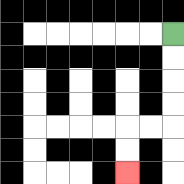{'start': '[7, 1]', 'end': '[5, 7]', 'path_directions': 'D,D,D,D,L,L,D,D', 'path_coordinates': '[[7, 1], [7, 2], [7, 3], [7, 4], [7, 5], [6, 5], [5, 5], [5, 6], [5, 7]]'}